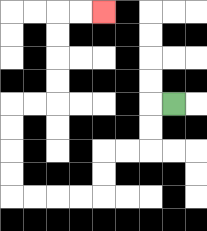{'start': '[7, 4]', 'end': '[4, 0]', 'path_directions': 'L,D,D,L,L,D,D,L,L,L,L,U,U,U,U,R,R,U,U,U,U,R,R', 'path_coordinates': '[[7, 4], [6, 4], [6, 5], [6, 6], [5, 6], [4, 6], [4, 7], [4, 8], [3, 8], [2, 8], [1, 8], [0, 8], [0, 7], [0, 6], [0, 5], [0, 4], [1, 4], [2, 4], [2, 3], [2, 2], [2, 1], [2, 0], [3, 0], [4, 0]]'}